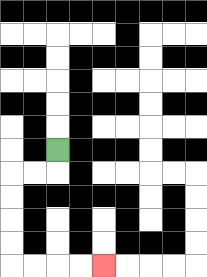{'start': '[2, 6]', 'end': '[4, 11]', 'path_directions': 'D,L,L,D,D,D,D,R,R,R,R', 'path_coordinates': '[[2, 6], [2, 7], [1, 7], [0, 7], [0, 8], [0, 9], [0, 10], [0, 11], [1, 11], [2, 11], [3, 11], [4, 11]]'}